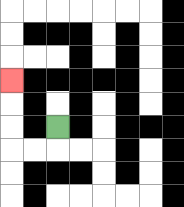{'start': '[2, 5]', 'end': '[0, 3]', 'path_directions': 'D,L,L,U,U,U', 'path_coordinates': '[[2, 5], [2, 6], [1, 6], [0, 6], [0, 5], [0, 4], [0, 3]]'}